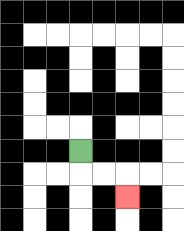{'start': '[3, 6]', 'end': '[5, 8]', 'path_directions': 'D,R,R,D', 'path_coordinates': '[[3, 6], [3, 7], [4, 7], [5, 7], [5, 8]]'}